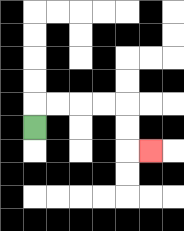{'start': '[1, 5]', 'end': '[6, 6]', 'path_directions': 'U,R,R,R,R,D,D,R', 'path_coordinates': '[[1, 5], [1, 4], [2, 4], [3, 4], [4, 4], [5, 4], [5, 5], [5, 6], [6, 6]]'}